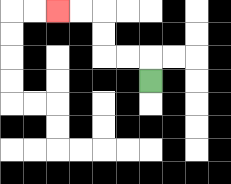{'start': '[6, 3]', 'end': '[2, 0]', 'path_directions': 'U,L,L,U,U,L,L', 'path_coordinates': '[[6, 3], [6, 2], [5, 2], [4, 2], [4, 1], [4, 0], [3, 0], [2, 0]]'}